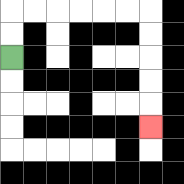{'start': '[0, 2]', 'end': '[6, 5]', 'path_directions': 'U,U,R,R,R,R,R,R,D,D,D,D,D', 'path_coordinates': '[[0, 2], [0, 1], [0, 0], [1, 0], [2, 0], [3, 0], [4, 0], [5, 0], [6, 0], [6, 1], [6, 2], [6, 3], [6, 4], [6, 5]]'}